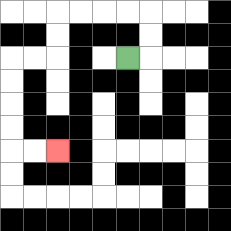{'start': '[5, 2]', 'end': '[2, 6]', 'path_directions': 'R,U,U,L,L,L,L,D,D,L,L,D,D,D,D,R,R', 'path_coordinates': '[[5, 2], [6, 2], [6, 1], [6, 0], [5, 0], [4, 0], [3, 0], [2, 0], [2, 1], [2, 2], [1, 2], [0, 2], [0, 3], [0, 4], [0, 5], [0, 6], [1, 6], [2, 6]]'}